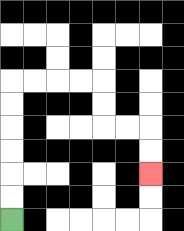{'start': '[0, 9]', 'end': '[6, 7]', 'path_directions': 'U,U,U,U,U,U,R,R,R,R,D,D,R,R,D,D', 'path_coordinates': '[[0, 9], [0, 8], [0, 7], [0, 6], [0, 5], [0, 4], [0, 3], [1, 3], [2, 3], [3, 3], [4, 3], [4, 4], [4, 5], [5, 5], [6, 5], [6, 6], [6, 7]]'}